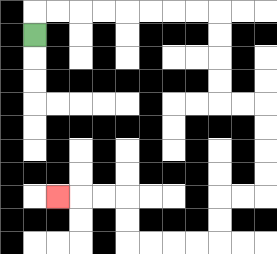{'start': '[1, 1]', 'end': '[2, 8]', 'path_directions': 'U,R,R,R,R,R,R,R,R,D,D,D,D,R,R,D,D,D,D,L,L,D,D,L,L,L,L,U,U,L,L,L', 'path_coordinates': '[[1, 1], [1, 0], [2, 0], [3, 0], [4, 0], [5, 0], [6, 0], [7, 0], [8, 0], [9, 0], [9, 1], [9, 2], [9, 3], [9, 4], [10, 4], [11, 4], [11, 5], [11, 6], [11, 7], [11, 8], [10, 8], [9, 8], [9, 9], [9, 10], [8, 10], [7, 10], [6, 10], [5, 10], [5, 9], [5, 8], [4, 8], [3, 8], [2, 8]]'}